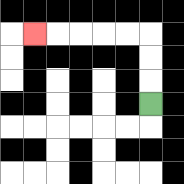{'start': '[6, 4]', 'end': '[1, 1]', 'path_directions': 'U,U,U,L,L,L,L,L', 'path_coordinates': '[[6, 4], [6, 3], [6, 2], [6, 1], [5, 1], [4, 1], [3, 1], [2, 1], [1, 1]]'}